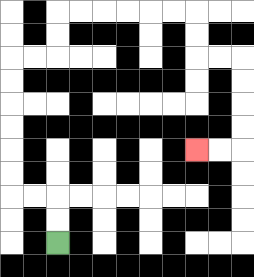{'start': '[2, 10]', 'end': '[8, 6]', 'path_directions': 'U,U,L,L,U,U,U,U,U,U,R,R,U,U,R,R,R,R,R,R,D,D,R,R,D,D,D,D,L,L', 'path_coordinates': '[[2, 10], [2, 9], [2, 8], [1, 8], [0, 8], [0, 7], [0, 6], [0, 5], [0, 4], [0, 3], [0, 2], [1, 2], [2, 2], [2, 1], [2, 0], [3, 0], [4, 0], [5, 0], [6, 0], [7, 0], [8, 0], [8, 1], [8, 2], [9, 2], [10, 2], [10, 3], [10, 4], [10, 5], [10, 6], [9, 6], [8, 6]]'}